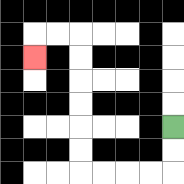{'start': '[7, 5]', 'end': '[1, 2]', 'path_directions': 'D,D,L,L,L,L,U,U,U,U,U,U,L,L,D', 'path_coordinates': '[[7, 5], [7, 6], [7, 7], [6, 7], [5, 7], [4, 7], [3, 7], [3, 6], [3, 5], [3, 4], [3, 3], [3, 2], [3, 1], [2, 1], [1, 1], [1, 2]]'}